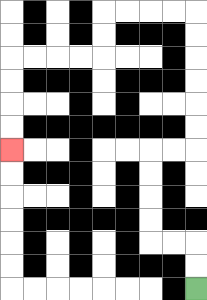{'start': '[8, 12]', 'end': '[0, 6]', 'path_directions': 'U,U,L,L,U,U,U,U,R,R,U,U,U,U,U,U,L,L,L,L,D,D,L,L,L,L,D,D,D,D', 'path_coordinates': '[[8, 12], [8, 11], [8, 10], [7, 10], [6, 10], [6, 9], [6, 8], [6, 7], [6, 6], [7, 6], [8, 6], [8, 5], [8, 4], [8, 3], [8, 2], [8, 1], [8, 0], [7, 0], [6, 0], [5, 0], [4, 0], [4, 1], [4, 2], [3, 2], [2, 2], [1, 2], [0, 2], [0, 3], [0, 4], [0, 5], [0, 6]]'}